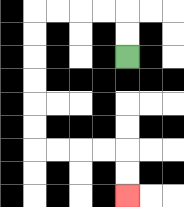{'start': '[5, 2]', 'end': '[5, 8]', 'path_directions': 'U,U,L,L,L,L,D,D,D,D,D,D,R,R,R,R,D,D', 'path_coordinates': '[[5, 2], [5, 1], [5, 0], [4, 0], [3, 0], [2, 0], [1, 0], [1, 1], [1, 2], [1, 3], [1, 4], [1, 5], [1, 6], [2, 6], [3, 6], [4, 6], [5, 6], [5, 7], [5, 8]]'}